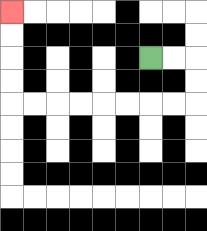{'start': '[6, 2]', 'end': '[0, 0]', 'path_directions': 'R,R,D,D,L,L,L,L,L,L,L,L,U,U,U,U', 'path_coordinates': '[[6, 2], [7, 2], [8, 2], [8, 3], [8, 4], [7, 4], [6, 4], [5, 4], [4, 4], [3, 4], [2, 4], [1, 4], [0, 4], [0, 3], [0, 2], [0, 1], [0, 0]]'}